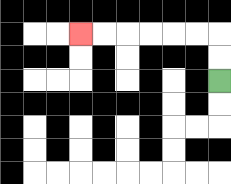{'start': '[9, 3]', 'end': '[3, 1]', 'path_directions': 'U,U,L,L,L,L,L,L', 'path_coordinates': '[[9, 3], [9, 2], [9, 1], [8, 1], [7, 1], [6, 1], [5, 1], [4, 1], [3, 1]]'}